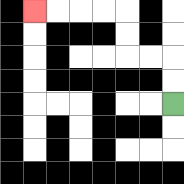{'start': '[7, 4]', 'end': '[1, 0]', 'path_directions': 'U,U,L,L,U,U,L,L,L,L', 'path_coordinates': '[[7, 4], [7, 3], [7, 2], [6, 2], [5, 2], [5, 1], [5, 0], [4, 0], [3, 0], [2, 0], [1, 0]]'}